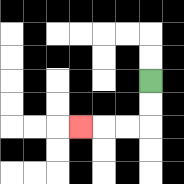{'start': '[6, 3]', 'end': '[3, 5]', 'path_directions': 'D,D,L,L,L', 'path_coordinates': '[[6, 3], [6, 4], [6, 5], [5, 5], [4, 5], [3, 5]]'}